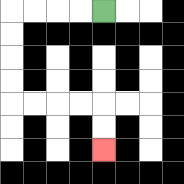{'start': '[4, 0]', 'end': '[4, 6]', 'path_directions': 'L,L,L,L,D,D,D,D,R,R,R,R,D,D', 'path_coordinates': '[[4, 0], [3, 0], [2, 0], [1, 0], [0, 0], [0, 1], [0, 2], [0, 3], [0, 4], [1, 4], [2, 4], [3, 4], [4, 4], [4, 5], [4, 6]]'}